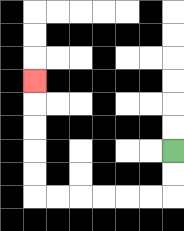{'start': '[7, 6]', 'end': '[1, 3]', 'path_directions': 'D,D,L,L,L,L,L,L,U,U,U,U,U', 'path_coordinates': '[[7, 6], [7, 7], [7, 8], [6, 8], [5, 8], [4, 8], [3, 8], [2, 8], [1, 8], [1, 7], [1, 6], [1, 5], [1, 4], [1, 3]]'}